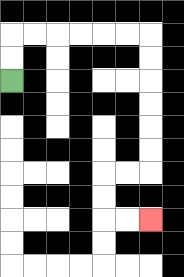{'start': '[0, 3]', 'end': '[6, 9]', 'path_directions': 'U,U,R,R,R,R,R,R,D,D,D,D,D,D,L,L,D,D,R,R', 'path_coordinates': '[[0, 3], [0, 2], [0, 1], [1, 1], [2, 1], [3, 1], [4, 1], [5, 1], [6, 1], [6, 2], [6, 3], [6, 4], [6, 5], [6, 6], [6, 7], [5, 7], [4, 7], [4, 8], [4, 9], [5, 9], [6, 9]]'}